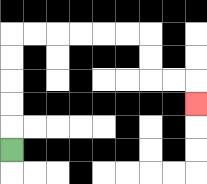{'start': '[0, 6]', 'end': '[8, 4]', 'path_directions': 'U,U,U,U,U,R,R,R,R,R,R,D,D,R,R,D', 'path_coordinates': '[[0, 6], [0, 5], [0, 4], [0, 3], [0, 2], [0, 1], [1, 1], [2, 1], [3, 1], [4, 1], [5, 1], [6, 1], [6, 2], [6, 3], [7, 3], [8, 3], [8, 4]]'}